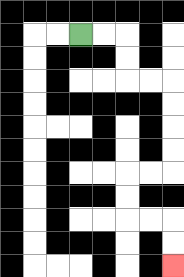{'start': '[3, 1]', 'end': '[7, 11]', 'path_directions': 'R,R,D,D,R,R,D,D,D,D,L,L,D,D,R,R,D,D', 'path_coordinates': '[[3, 1], [4, 1], [5, 1], [5, 2], [5, 3], [6, 3], [7, 3], [7, 4], [7, 5], [7, 6], [7, 7], [6, 7], [5, 7], [5, 8], [5, 9], [6, 9], [7, 9], [7, 10], [7, 11]]'}